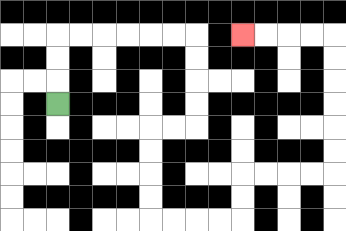{'start': '[2, 4]', 'end': '[10, 1]', 'path_directions': 'U,U,U,R,R,R,R,R,R,D,D,D,D,L,L,D,D,D,D,R,R,R,R,U,U,R,R,R,R,U,U,U,U,U,U,L,L,L,L', 'path_coordinates': '[[2, 4], [2, 3], [2, 2], [2, 1], [3, 1], [4, 1], [5, 1], [6, 1], [7, 1], [8, 1], [8, 2], [8, 3], [8, 4], [8, 5], [7, 5], [6, 5], [6, 6], [6, 7], [6, 8], [6, 9], [7, 9], [8, 9], [9, 9], [10, 9], [10, 8], [10, 7], [11, 7], [12, 7], [13, 7], [14, 7], [14, 6], [14, 5], [14, 4], [14, 3], [14, 2], [14, 1], [13, 1], [12, 1], [11, 1], [10, 1]]'}